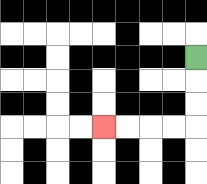{'start': '[8, 2]', 'end': '[4, 5]', 'path_directions': 'D,D,D,L,L,L,L', 'path_coordinates': '[[8, 2], [8, 3], [8, 4], [8, 5], [7, 5], [6, 5], [5, 5], [4, 5]]'}